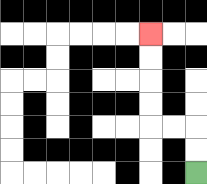{'start': '[8, 7]', 'end': '[6, 1]', 'path_directions': 'U,U,L,L,U,U,U,U', 'path_coordinates': '[[8, 7], [8, 6], [8, 5], [7, 5], [6, 5], [6, 4], [6, 3], [6, 2], [6, 1]]'}